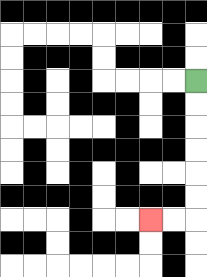{'start': '[8, 3]', 'end': '[6, 9]', 'path_directions': 'D,D,D,D,D,D,L,L', 'path_coordinates': '[[8, 3], [8, 4], [8, 5], [8, 6], [8, 7], [8, 8], [8, 9], [7, 9], [6, 9]]'}